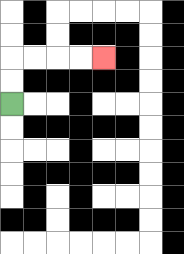{'start': '[0, 4]', 'end': '[4, 2]', 'path_directions': 'U,U,R,R,R,R', 'path_coordinates': '[[0, 4], [0, 3], [0, 2], [1, 2], [2, 2], [3, 2], [4, 2]]'}